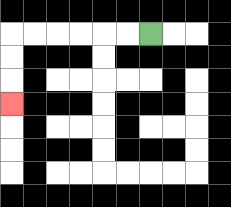{'start': '[6, 1]', 'end': '[0, 4]', 'path_directions': 'L,L,L,L,L,L,D,D,D', 'path_coordinates': '[[6, 1], [5, 1], [4, 1], [3, 1], [2, 1], [1, 1], [0, 1], [0, 2], [0, 3], [0, 4]]'}